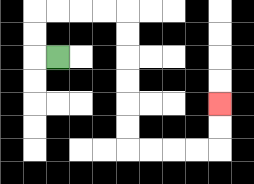{'start': '[2, 2]', 'end': '[9, 4]', 'path_directions': 'L,U,U,R,R,R,R,D,D,D,D,D,D,R,R,R,R,U,U', 'path_coordinates': '[[2, 2], [1, 2], [1, 1], [1, 0], [2, 0], [3, 0], [4, 0], [5, 0], [5, 1], [5, 2], [5, 3], [5, 4], [5, 5], [5, 6], [6, 6], [7, 6], [8, 6], [9, 6], [9, 5], [9, 4]]'}